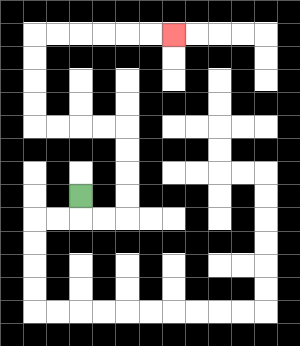{'start': '[3, 8]', 'end': '[7, 1]', 'path_directions': 'D,R,R,U,U,U,U,L,L,L,L,U,U,U,U,R,R,R,R,R,R', 'path_coordinates': '[[3, 8], [3, 9], [4, 9], [5, 9], [5, 8], [5, 7], [5, 6], [5, 5], [4, 5], [3, 5], [2, 5], [1, 5], [1, 4], [1, 3], [1, 2], [1, 1], [2, 1], [3, 1], [4, 1], [5, 1], [6, 1], [7, 1]]'}